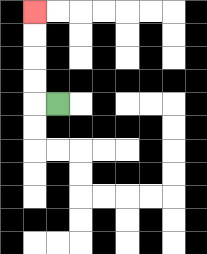{'start': '[2, 4]', 'end': '[1, 0]', 'path_directions': 'L,U,U,U,U', 'path_coordinates': '[[2, 4], [1, 4], [1, 3], [1, 2], [1, 1], [1, 0]]'}